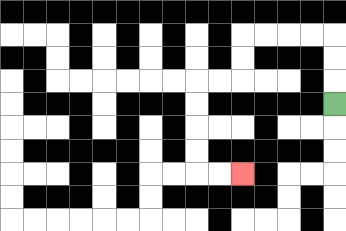{'start': '[14, 4]', 'end': '[10, 7]', 'path_directions': 'U,U,U,L,L,L,L,D,D,L,L,D,D,D,D,R,R', 'path_coordinates': '[[14, 4], [14, 3], [14, 2], [14, 1], [13, 1], [12, 1], [11, 1], [10, 1], [10, 2], [10, 3], [9, 3], [8, 3], [8, 4], [8, 5], [8, 6], [8, 7], [9, 7], [10, 7]]'}